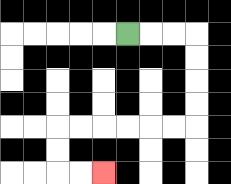{'start': '[5, 1]', 'end': '[4, 7]', 'path_directions': 'R,R,R,D,D,D,D,L,L,L,L,L,L,D,D,R,R', 'path_coordinates': '[[5, 1], [6, 1], [7, 1], [8, 1], [8, 2], [8, 3], [8, 4], [8, 5], [7, 5], [6, 5], [5, 5], [4, 5], [3, 5], [2, 5], [2, 6], [2, 7], [3, 7], [4, 7]]'}